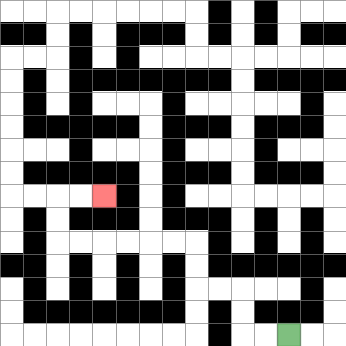{'start': '[12, 14]', 'end': '[4, 8]', 'path_directions': 'L,L,U,U,L,L,U,U,L,L,L,L,L,L,U,U,R,R', 'path_coordinates': '[[12, 14], [11, 14], [10, 14], [10, 13], [10, 12], [9, 12], [8, 12], [8, 11], [8, 10], [7, 10], [6, 10], [5, 10], [4, 10], [3, 10], [2, 10], [2, 9], [2, 8], [3, 8], [4, 8]]'}